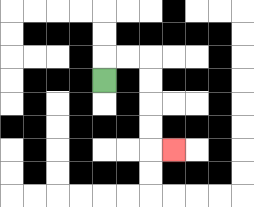{'start': '[4, 3]', 'end': '[7, 6]', 'path_directions': 'U,R,R,D,D,D,D,R', 'path_coordinates': '[[4, 3], [4, 2], [5, 2], [6, 2], [6, 3], [6, 4], [6, 5], [6, 6], [7, 6]]'}